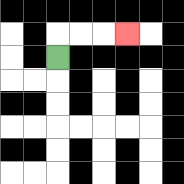{'start': '[2, 2]', 'end': '[5, 1]', 'path_directions': 'U,R,R,R', 'path_coordinates': '[[2, 2], [2, 1], [3, 1], [4, 1], [5, 1]]'}